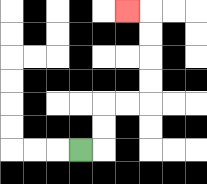{'start': '[3, 6]', 'end': '[5, 0]', 'path_directions': 'R,U,U,R,R,U,U,U,U,L', 'path_coordinates': '[[3, 6], [4, 6], [4, 5], [4, 4], [5, 4], [6, 4], [6, 3], [6, 2], [6, 1], [6, 0], [5, 0]]'}